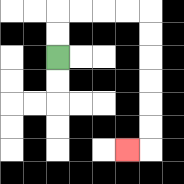{'start': '[2, 2]', 'end': '[5, 6]', 'path_directions': 'U,U,R,R,R,R,D,D,D,D,D,D,L', 'path_coordinates': '[[2, 2], [2, 1], [2, 0], [3, 0], [4, 0], [5, 0], [6, 0], [6, 1], [6, 2], [6, 3], [6, 4], [6, 5], [6, 6], [5, 6]]'}